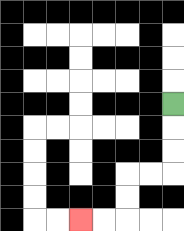{'start': '[7, 4]', 'end': '[3, 9]', 'path_directions': 'D,D,D,L,L,D,D,L,L', 'path_coordinates': '[[7, 4], [7, 5], [7, 6], [7, 7], [6, 7], [5, 7], [5, 8], [5, 9], [4, 9], [3, 9]]'}